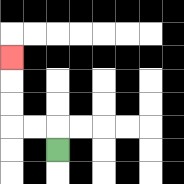{'start': '[2, 6]', 'end': '[0, 2]', 'path_directions': 'U,L,L,U,U,U', 'path_coordinates': '[[2, 6], [2, 5], [1, 5], [0, 5], [0, 4], [0, 3], [0, 2]]'}